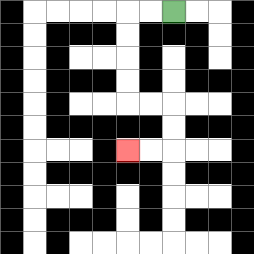{'start': '[7, 0]', 'end': '[5, 6]', 'path_directions': 'L,L,D,D,D,D,R,R,D,D,L,L', 'path_coordinates': '[[7, 0], [6, 0], [5, 0], [5, 1], [5, 2], [5, 3], [5, 4], [6, 4], [7, 4], [7, 5], [7, 6], [6, 6], [5, 6]]'}